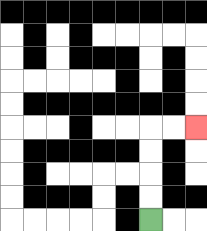{'start': '[6, 9]', 'end': '[8, 5]', 'path_directions': 'U,U,U,U,R,R', 'path_coordinates': '[[6, 9], [6, 8], [6, 7], [6, 6], [6, 5], [7, 5], [8, 5]]'}